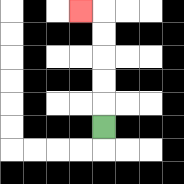{'start': '[4, 5]', 'end': '[3, 0]', 'path_directions': 'U,U,U,U,U,L', 'path_coordinates': '[[4, 5], [4, 4], [4, 3], [4, 2], [4, 1], [4, 0], [3, 0]]'}